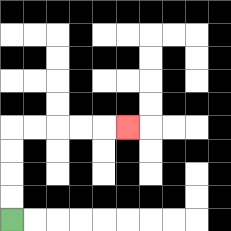{'start': '[0, 9]', 'end': '[5, 5]', 'path_directions': 'U,U,U,U,R,R,R,R,R', 'path_coordinates': '[[0, 9], [0, 8], [0, 7], [0, 6], [0, 5], [1, 5], [2, 5], [3, 5], [4, 5], [5, 5]]'}